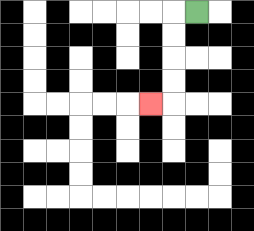{'start': '[8, 0]', 'end': '[6, 4]', 'path_directions': 'L,D,D,D,D,L', 'path_coordinates': '[[8, 0], [7, 0], [7, 1], [7, 2], [7, 3], [7, 4], [6, 4]]'}